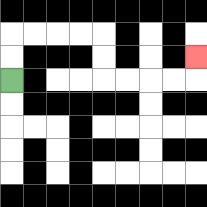{'start': '[0, 3]', 'end': '[8, 2]', 'path_directions': 'U,U,R,R,R,R,D,D,R,R,R,R,U', 'path_coordinates': '[[0, 3], [0, 2], [0, 1], [1, 1], [2, 1], [3, 1], [4, 1], [4, 2], [4, 3], [5, 3], [6, 3], [7, 3], [8, 3], [8, 2]]'}